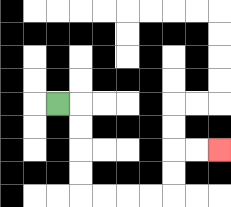{'start': '[2, 4]', 'end': '[9, 6]', 'path_directions': 'R,D,D,D,D,R,R,R,R,U,U,R,R', 'path_coordinates': '[[2, 4], [3, 4], [3, 5], [3, 6], [3, 7], [3, 8], [4, 8], [5, 8], [6, 8], [7, 8], [7, 7], [7, 6], [8, 6], [9, 6]]'}